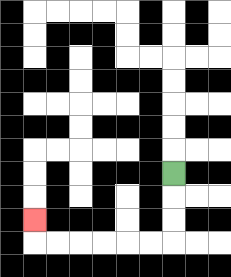{'start': '[7, 7]', 'end': '[1, 9]', 'path_directions': 'D,D,D,L,L,L,L,L,L,U', 'path_coordinates': '[[7, 7], [7, 8], [7, 9], [7, 10], [6, 10], [5, 10], [4, 10], [3, 10], [2, 10], [1, 10], [1, 9]]'}